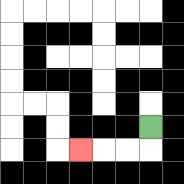{'start': '[6, 5]', 'end': '[3, 6]', 'path_directions': 'D,L,L,L', 'path_coordinates': '[[6, 5], [6, 6], [5, 6], [4, 6], [3, 6]]'}